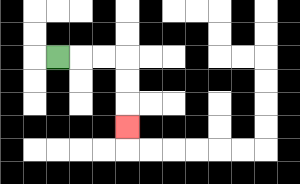{'start': '[2, 2]', 'end': '[5, 5]', 'path_directions': 'R,R,R,D,D,D', 'path_coordinates': '[[2, 2], [3, 2], [4, 2], [5, 2], [5, 3], [5, 4], [5, 5]]'}